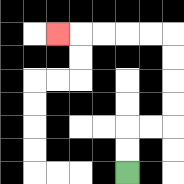{'start': '[5, 7]', 'end': '[2, 1]', 'path_directions': 'U,U,R,R,U,U,U,U,L,L,L,L,L', 'path_coordinates': '[[5, 7], [5, 6], [5, 5], [6, 5], [7, 5], [7, 4], [7, 3], [7, 2], [7, 1], [6, 1], [5, 1], [4, 1], [3, 1], [2, 1]]'}